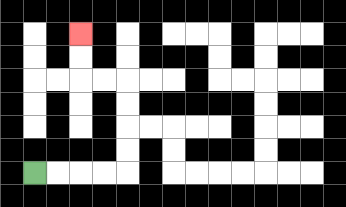{'start': '[1, 7]', 'end': '[3, 1]', 'path_directions': 'R,R,R,R,U,U,U,U,L,L,U,U', 'path_coordinates': '[[1, 7], [2, 7], [3, 7], [4, 7], [5, 7], [5, 6], [5, 5], [5, 4], [5, 3], [4, 3], [3, 3], [3, 2], [3, 1]]'}